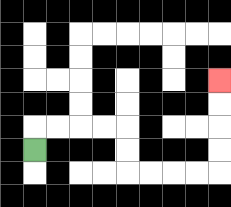{'start': '[1, 6]', 'end': '[9, 3]', 'path_directions': 'U,R,R,R,R,D,D,R,R,R,R,U,U,U,U', 'path_coordinates': '[[1, 6], [1, 5], [2, 5], [3, 5], [4, 5], [5, 5], [5, 6], [5, 7], [6, 7], [7, 7], [8, 7], [9, 7], [9, 6], [9, 5], [9, 4], [9, 3]]'}